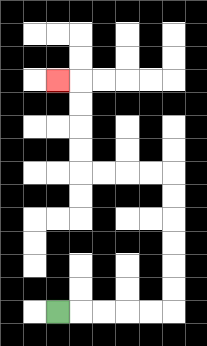{'start': '[2, 13]', 'end': '[2, 3]', 'path_directions': 'R,R,R,R,R,U,U,U,U,U,U,L,L,L,L,U,U,U,U,L', 'path_coordinates': '[[2, 13], [3, 13], [4, 13], [5, 13], [6, 13], [7, 13], [7, 12], [7, 11], [7, 10], [7, 9], [7, 8], [7, 7], [6, 7], [5, 7], [4, 7], [3, 7], [3, 6], [3, 5], [3, 4], [3, 3], [2, 3]]'}